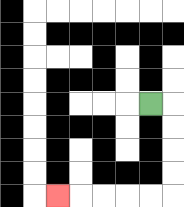{'start': '[6, 4]', 'end': '[2, 8]', 'path_directions': 'R,D,D,D,D,L,L,L,L,L', 'path_coordinates': '[[6, 4], [7, 4], [7, 5], [7, 6], [7, 7], [7, 8], [6, 8], [5, 8], [4, 8], [3, 8], [2, 8]]'}